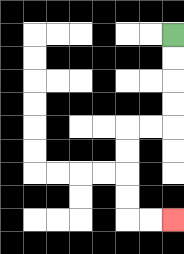{'start': '[7, 1]', 'end': '[7, 9]', 'path_directions': 'D,D,D,D,L,L,D,D,D,D,R,R', 'path_coordinates': '[[7, 1], [7, 2], [7, 3], [7, 4], [7, 5], [6, 5], [5, 5], [5, 6], [5, 7], [5, 8], [5, 9], [6, 9], [7, 9]]'}